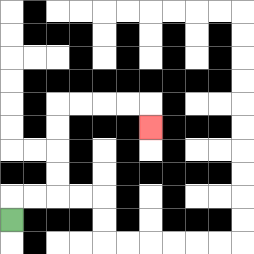{'start': '[0, 9]', 'end': '[6, 5]', 'path_directions': 'U,R,R,U,U,U,U,R,R,R,R,D', 'path_coordinates': '[[0, 9], [0, 8], [1, 8], [2, 8], [2, 7], [2, 6], [2, 5], [2, 4], [3, 4], [4, 4], [5, 4], [6, 4], [6, 5]]'}